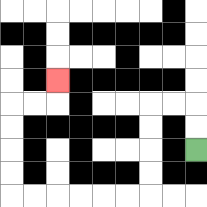{'start': '[8, 6]', 'end': '[2, 3]', 'path_directions': 'U,U,L,L,D,D,D,D,L,L,L,L,L,L,U,U,U,U,R,R,U', 'path_coordinates': '[[8, 6], [8, 5], [8, 4], [7, 4], [6, 4], [6, 5], [6, 6], [6, 7], [6, 8], [5, 8], [4, 8], [3, 8], [2, 8], [1, 8], [0, 8], [0, 7], [0, 6], [0, 5], [0, 4], [1, 4], [2, 4], [2, 3]]'}